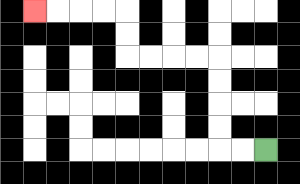{'start': '[11, 6]', 'end': '[1, 0]', 'path_directions': 'L,L,U,U,U,U,L,L,L,L,U,U,L,L,L,L', 'path_coordinates': '[[11, 6], [10, 6], [9, 6], [9, 5], [9, 4], [9, 3], [9, 2], [8, 2], [7, 2], [6, 2], [5, 2], [5, 1], [5, 0], [4, 0], [3, 0], [2, 0], [1, 0]]'}